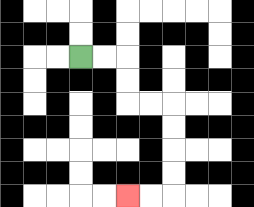{'start': '[3, 2]', 'end': '[5, 8]', 'path_directions': 'R,R,D,D,R,R,D,D,D,D,L,L', 'path_coordinates': '[[3, 2], [4, 2], [5, 2], [5, 3], [5, 4], [6, 4], [7, 4], [7, 5], [7, 6], [7, 7], [7, 8], [6, 8], [5, 8]]'}